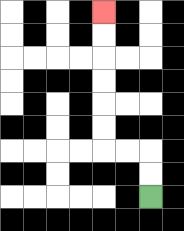{'start': '[6, 8]', 'end': '[4, 0]', 'path_directions': 'U,U,L,L,U,U,U,U,U,U', 'path_coordinates': '[[6, 8], [6, 7], [6, 6], [5, 6], [4, 6], [4, 5], [4, 4], [4, 3], [4, 2], [4, 1], [4, 0]]'}